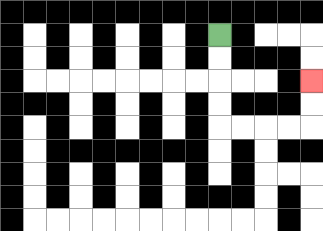{'start': '[9, 1]', 'end': '[13, 3]', 'path_directions': 'D,D,D,D,R,R,R,R,U,U', 'path_coordinates': '[[9, 1], [9, 2], [9, 3], [9, 4], [9, 5], [10, 5], [11, 5], [12, 5], [13, 5], [13, 4], [13, 3]]'}